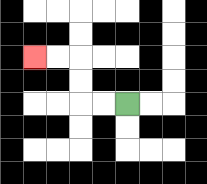{'start': '[5, 4]', 'end': '[1, 2]', 'path_directions': 'L,L,U,U,L,L', 'path_coordinates': '[[5, 4], [4, 4], [3, 4], [3, 3], [3, 2], [2, 2], [1, 2]]'}